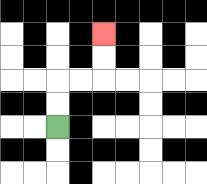{'start': '[2, 5]', 'end': '[4, 1]', 'path_directions': 'U,U,R,R,U,U', 'path_coordinates': '[[2, 5], [2, 4], [2, 3], [3, 3], [4, 3], [4, 2], [4, 1]]'}